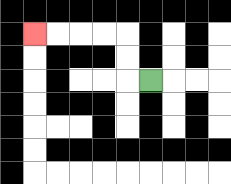{'start': '[6, 3]', 'end': '[1, 1]', 'path_directions': 'L,U,U,L,L,L,L', 'path_coordinates': '[[6, 3], [5, 3], [5, 2], [5, 1], [4, 1], [3, 1], [2, 1], [1, 1]]'}